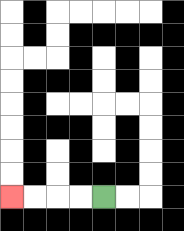{'start': '[4, 8]', 'end': '[0, 8]', 'path_directions': 'L,L,L,L', 'path_coordinates': '[[4, 8], [3, 8], [2, 8], [1, 8], [0, 8]]'}